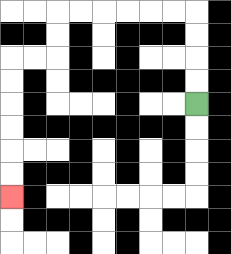{'start': '[8, 4]', 'end': '[0, 8]', 'path_directions': 'U,U,U,U,L,L,L,L,L,L,D,D,L,L,D,D,D,D,D,D', 'path_coordinates': '[[8, 4], [8, 3], [8, 2], [8, 1], [8, 0], [7, 0], [6, 0], [5, 0], [4, 0], [3, 0], [2, 0], [2, 1], [2, 2], [1, 2], [0, 2], [0, 3], [0, 4], [0, 5], [0, 6], [0, 7], [0, 8]]'}